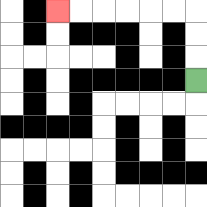{'start': '[8, 3]', 'end': '[2, 0]', 'path_directions': 'U,U,U,L,L,L,L,L,L', 'path_coordinates': '[[8, 3], [8, 2], [8, 1], [8, 0], [7, 0], [6, 0], [5, 0], [4, 0], [3, 0], [2, 0]]'}